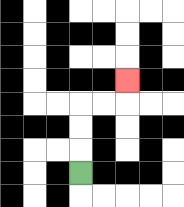{'start': '[3, 7]', 'end': '[5, 3]', 'path_directions': 'U,U,U,R,R,U', 'path_coordinates': '[[3, 7], [3, 6], [3, 5], [3, 4], [4, 4], [5, 4], [5, 3]]'}